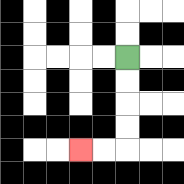{'start': '[5, 2]', 'end': '[3, 6]', 'path_directions': 'D,D,D,D,L,L', 'path_coordinates': '[[5, 2], [5, 3], [5, 4], [5, 5], [5, 6], [4, 6], [3, 6]]'}